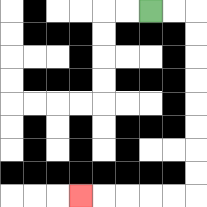{'start': '[6, 0]', 'end': '[3, 8]', 'path_directions': 'R,R,D,D,D,D,D,D,D,D,L,L,L,L,L', 'path_coordinates': '[[6, 0], [7, 0], [8, 0], [8, 1], [8, 2], [8, 3], [8, 4], [8, 5], [8, 6], [8, 7], [8, 8], [7, 8], [6, 8], [5, 8], [4, 8], [3, 8]]'}